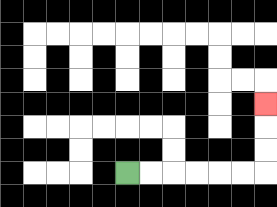{'start': '[5, 7]', 'end': '[11, 4]', 'path_directions': 'R,R,R,R,R,R,U,U,U', 'path_coordinates': '[[5, 7], [6, 7], [7, 7], [8, 7], [9, 7], [10, 7], [11, 7], [11, 6], [11, 5], [11, 4]]'}